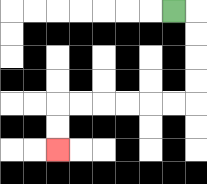{'start': '[7, 0]', 'end': '[2, 6]', 'path_directions': 'R,D,D,D,D,L,L,L,L,L,L,D,D', 'path_coordinates': '[[7, 0], [8, 0], [8, 1], [8, 2], [8, 3], [8, 4], [7, 4], [6, 4], [5, 4], [4, 4], [3, 4], [2, 4], [2, 5], [2, 6]]'}